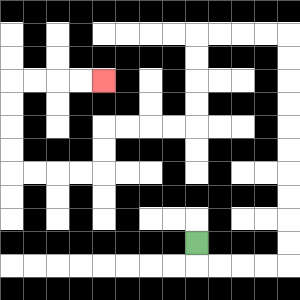{'start': '[8, 10]', 'end': '[4, 3]', 'path_directions': 'D,R,R,R,R,U,U,U,U,U,U,U,U,U,U,L,L,L,L,D,D,D,D,L,L,L,L,D,D,L,L,L,L,U,U,U,U,R,R,R,R', 'path_coordinates': '[[8, 10], [8, 11], [9, 11], [10, 11], [11, 11], [12, 11], [12, 10], [12, 9], [12, 8], [12, 7], [12, 6], [12, 5], [12, 4], [12, 3], [12, 2], [12, 1], [11, 1], [10, 1], [9, 1], [8, 1], [8, 2], [8, 3], [8, 4], [8, 5], [7, 5], [6, 5], [5, 5], [4, 5], [4, 6], [4, 7], [3, 7], [2, 7], [1, 7], [0, 7], [0, 6], [0, 5], [0, 4], [0, 3], [1, 3], [2, 3], [3, 3], [4, 3]]'}